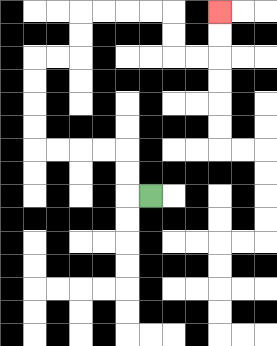{'start': '[6, 8]', 'end': '[9, 0]', 'path_directions': 'L,U,U,L,L,L,L,U,U,U,U,R,R,U,U,R,R,R,R,D,D,R,R,U,U', 'path_coordinates': '[[6, 8], [5, 8], [5, 7], [5, 6], [4, 6], [3, 6], [2, 6], [1, 6], [1, 5], [1, 4], [1, 3], [1, 2], [2, 2], [3, 2], [3, 1], [3, 0], [4, 0], [5, 0], [6, 0], [7, 0], [7, 1], [7, 2], [8, 2], [9, 2], [9, 1], [9, 0]]'}